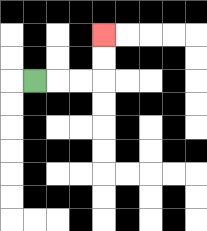{'start': '[1, 3]', 'end': '[4, 1]', 'path_directions': 'R,R,R,U,U', 'path_coordinates': '[[1, 3], [2, 3], [3, 3], [4, 3], [4, 2], [4, 1]]'}